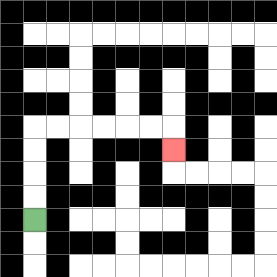{'start': '[1, 9]', 'end': '[7, 6]', 'path_directions': 'U,U,U,U,R,R,R,R,R,R,D', 'path_coordinates': '[[1, 9], [1, 8], [1, 7], [1, 6], [1, 5], [2, 5], [3, 5], [4, 5], [5, 5], [6, 5], [7, 5], [7, 6]]'}